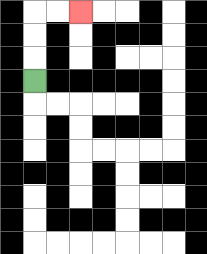{'start': '[1, 3]', 'end': '[3, 0]', 'path_directions': 'U,U,U,R,R', 'path_coordinates': '[[1, 3], [1, 2], [1, 1], [1, 0], [2, 0], [3, 0]]'}